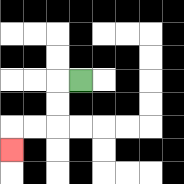{'start': '[3, 3]', 'end': '[0, 6]', 'path_directions': 'L,D,D,L,L,D', 'path_coordinates': '[[3, 3], [2, 3], [2, 4], [2, 5], [1, 5], [0, 5], [0, 6]]'}